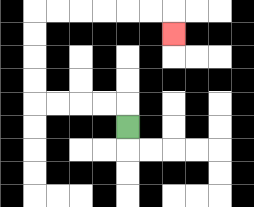{'start': '[5, 5]', 'end': '[7, 1]', 'path_directions': 'U,L,L,L,L,U,U,U,U,R,R,R,R,R,R,D', 'path_coordinates': '[[5, 5], [5, 4], [4, 4], [3, 4], [2, 4], [1, 4], [1, 3], [1, 2], [1, 1], [1, 0], [2, 0], [3, 0], [4, 0], [5, 0], [6, 0], [7, 0], [7, 1]]'}